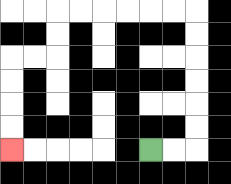{'start': '[6, 6]', 'end': '[0, 6]', 'path_directions': 'R,R,U,U,U,U,U,U,L,L,L,L,L,L,D,D,L,L,D,D,D,D', 'path_coordinates': '[[6, 6], [7, 6], [8, 6], [8, 5], [8, 4], [8, 3], [8, 2], [8, 1], [8, 0], [7, 0], [6, 0], [5, 0], [4, 0], [3, 0], [2, 0], [2, 1], [2, 2], [1, 2], [0, 2], [0, 3], [0, 4], [0, 5], [0, 6]]'}